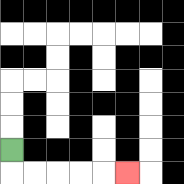{'start': '[0, 6]', 'end': '[5, 7]', 'path_directions': 'D,R,R,R,R,R', 'path_coordinates': '[[0, 6], [0, 7], [1, 7], [2, 7], [3, 7], [4, 7], [5, 7]]'}